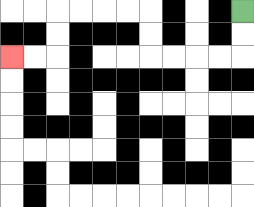{'start': '[10, 0]', 'end': '[0, 2]', 'path_directions': 'D,D,L,L,L,L,U,U,L,L,L,L,D,D,L,L', 'path_coordinates': '[[10, 0], [10, 1], [10, 2], [9, 2], [8, 2], [7, 2], [6, 2], [6, 1], [6, 0], [5, 0], [4, 0], [3, 0], [2, 0], [2, 1], [2, 2], [1, 2], [0, 2]]'}